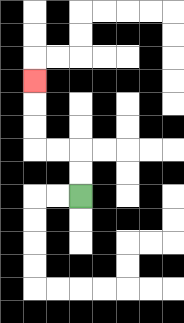{'start': '[3, 8]', 'end': '[1, 3]', 'path_directions': 'U,U,L,L,U,U,U', 'path_coordinates': '[[3, 8], [3, 7], [3, 6], [2, 6], [1, 6], [1, 5], [1, 4], [1, 3]]'}